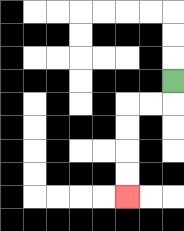{'start': '[7, 3]', 'end': '[5, 8]', 'path_directions': 'D,L,L,D,D,D,D', 'path_coordinates': '[[7, 3], [7, 4], [6, 4], [5, 4], [5, 5], [5, 6], [5, 7], [5, 8]]'}